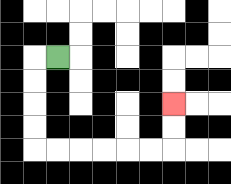{'start': '[2, 2]', 'end': '[7, 4]', 'path_directions': 'L,D,D,D,D,R,R,R,R,R,R,U,U', 'path_coordinates': '[[2, 2], [1, 2], [1, 3], [1, 4], [1, 5], [1, 6], [2, 6], [3, 6], [4, 6], [5, 6], [6, 6], [7, 6], [7, 5], [7, 4]]'}